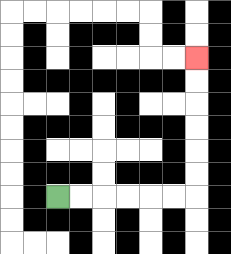{'start': '[2, 8]', 'end': '[8, 2]', 'path_directions': 'R,R,R,R,R,R,U,U,U,U,U,U', 'path_coordinates': '[[2, 8], [3, 8], [4, 8], [5, 8], [6, 8], [7, 8], [8, 8], [8, 7], [8, 6], [8, 5], [8, 4], [8, 3], [8, 2]]'}